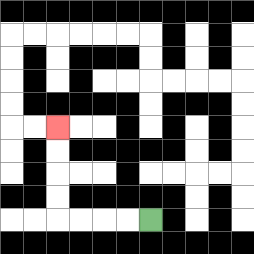{'start': '[6, 9]', 'end': '[2, 5]', 'path_directions': 'L,L,L,L,U,U,U,U', 'path_coordinates': '[[6, 9], [5, 9], [4, 9], [3, 9], [2, 9], [2, 8], [2, 7], [2, 6], [2, 5]]'}